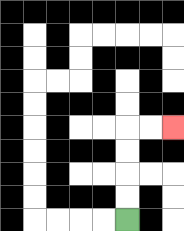{'start': '[5, 9]', 'end': '[7, 5]', 'path_directions': 'U,U,U,U,R,R', 'path_coordinates': '[[5, 9], [5, 8], [5, 7], [5, 6], [5, 5], [6, 5], [7, 5]]'}